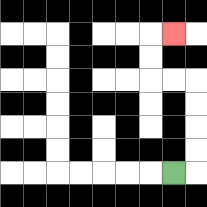{'start': '[7, 7]', 'end': '[7, 1]', 'path_directions': 'R,U,U,U,U,L,L,U,U,R', 'path_coordinates': '[[7, 7], [8, 7], [8, 6], [8, 5], [8, 4], [8, 3], [7, 3], [6, 3], [6, 2], [6, 1], [7, 1]]'}